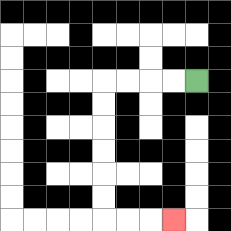{'start': '[8, 3]', 'end': '[7, 9]', 'path_directions': 'L,L,L,L,D,D,D,D,D,D,R,R,R', 'path_coordinates': '[[8, 3], [7, 3], [6, 3], [5, 3], [4, 3], [4, 4], [4, 5], [4, 6], [4, 7], [4, 8], [4, 9], [5, 9], [6, 9], [7, 9]]'}